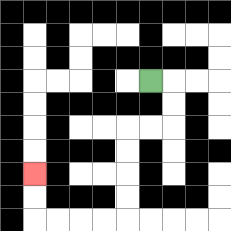{'start': '[6, 3]', 'end': '[1, 7]', 'path_directions': 'R,D,D,L,L,D,D,D,D,L,L,L,L,U,U', 'path_coordinates': '[[6, 3], [7, 3], [7, 4], [7, 5], [6, 5], [5, 5], [5, 6], [5, 7], [5, 8], [5, 9], [4, 9], [3, 9], [2, 9], [1, 9], [1, 8], [1, 7]]'}